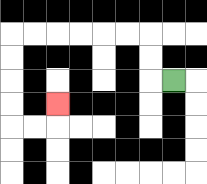{'start': '[7, 3]', 'end': '[2, 4]', 'path_directions': 'L,U,U,L,L,L,L,L,L,D,D,D,D,R,R,U', 'path_coordinates': '[[7, 3], [6, 3], [6, 2], [6, 1], [5, 1], [4, 1], [3, 1], [2, 1], [1, 1], [0, 1], [0, 2], [0, 3], [0, 4], [0, 5], [1, 5], [2, 5], [2, 4]]'}